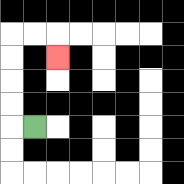{'start': '[1, 5]', 'end': '[2, 2]', 'path_directions': 'L,U,U,U,U,R,R,D', 'path_coordinates': '[[1, 5], [0, 5], [0, 4], [0, 3], [0, 2], [0, 1], [1, 1], [2, 1], [2, 2]]'}